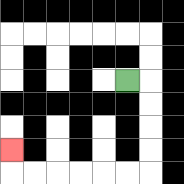{'start': '[5, 3]', 'end': '[0, 6]', 'path_directions': 'R,D,D,D,D,L,L,L,L,L,L,U', 'path_coordinates': '[[5, 3], [6, 3], [6, 4], [6, 5], [6, 6], [6, 7], [5, 7], [4, 7], [3, 7], [2, 7], [1, 7], [0, 7], [0, 6]]'}